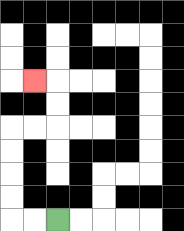{'start': '[2, 9]', 'end': '[1, 3]', 'path_directions': 'L,L,U,U,U,U,R,R,U,U,L', 'path_coordinates': '[[2, 9], [1, 9], [0, 9], [0, 8], [0, 7], [0, 6], [0, 5], [1, 5], [2, 5], [2, 4], [2, 3], [1, 3]]'}